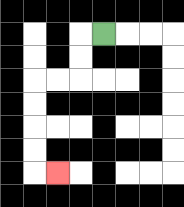{'start': '[4, 1]', 'end': '[2, 7]', 'path_directions': 'L,D,D,L,L,D,D,D,D,R', 'path_coordinates': '[[4, 1], [3, 1], [3, 2], [3, 3], [2, 3], [1, 3], [1, 4], [1, 5], [1, 6], [1, 7], [2, 7]]'}